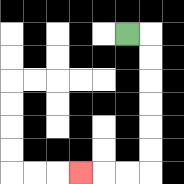{'start': '[5, 1]', 'end': '[3, 7]', 'path_directions': 'R,D,D,D,D,D,D,L,L,L', 'path_coordinates': '[[5, 1], [6, 1], [6, 2], [6, 3], [6, 4], [6, 5], [6, 6], [6, 7], [5, 7], [4, 7], [3, 7]]'}